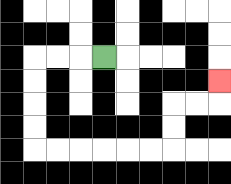{'start': '[4, 2]', 'end': '[9, 3]', 'path_directions': 'L,L,L,D,D,D,D,R,R,R,R,R,R,U,U,R,R,U', 'path_coordinates': '[[4, 2], [3, 2], [2, 2], [1, 2], [1, 3], [1, 4], [1, 5], [1, 6], [2, 6], [3, 6], [4, 6], [5, 6], [6, 6], [7, 6], [7, 5], [7, 4], [8, 4], [9, 4], [9, 3]]'}